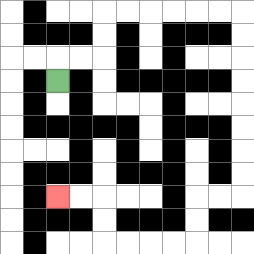{'start': '[2, 3]', 'end': '[2, 8]', 'path_directions': 'U,R,R,U,U,R,R,R,R,R,R,D,D,D,D,D,D,D,D,L,L,D,D,L,L,L,L,U,U,L,L', 'path_coordinates': '[[2, 3], [2, 2], [3, 2], [4, 2], [4, 1], [4, 0], [5, 0], [6, 0], [7, 0], [8, 0], [9, 0], [10, 0], [10, 1], [10, 2], [10, 3], [10, 4], [10, 5], [10, 6], [10, 7], [10, 8], [9, 8], [8, 8], [8, 9], [8, 10], [7, 10], [6, 10], [5, 10], [4, 10], [4, 9], [4, 8], [3, 8], [2, 8]]'}